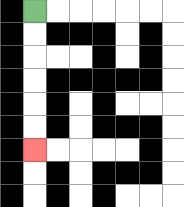{'start': '[1, 0]', 'end': '[1, 6]', 'path_directions': 'D,D,D,D,D,D', 'path_coordinates': '[[1, 0], [1, 1], [1, 2], [1, 3], [1, 4], [1, 5], [1, 6]]'}